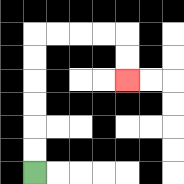{'start': '[1, 7]', 'end': '[5, 3]', 'path_directions': 'U,U,U,U,U,U,R,R,R,R,D,D', 'path_coordinates': '[[1, 7], [1, 6], [1, 5], [1, 4], [1, 3], [1, 2], [1, 1], [2, 1], [3, 1], [4, 1], [5, 1], [5, 2], [5, 3]]'}